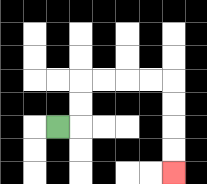{'start': '[2, 5]', 'end': '[7, 7]', 'path_directions': 'R,U,U,R,R,R,R,D,D,D,D', 'path_coordinates': '[[2, 5], [3, 5], [3, 4], [3, 3], [4, 3], [5, 3], [6, 3], [7, 3], [7, 4], [7, 5], [7, 6], [7, 7]]'}